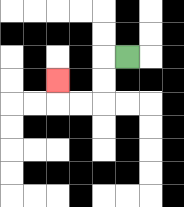{'start': '[5, 2]', 'end': '[2, 3]', 'path_directions': 'L,D,D,L,L,U', 'path_coordinates': '[[5, 2], [4, 2], [4, 3], [4, 4], [3, 4], [2, 4], [2, 3]]'}